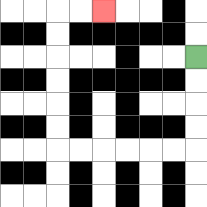{'start': '[8, 2]', 'end': '[4, 0]', 'path_directions': 'D,D,D,D,L,L,L,L,L,L,U,U,U,U,U,U,R,R', 'path_coordinates': '[[8, 2], [8, 3], [8, 4], [8, 5], [8, 6], [7, 6], [6, 6], [5, 6], [4, 6], [3, 6], [2, 6], [2, 5], [2, 4], [2, 3], [2, 2], [2, 1], [2, 0], [3, 0], [4, 0]]'}